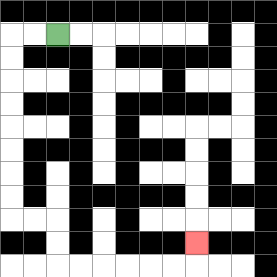{'start': '[2, 1]', 'end': '[8, 10]', 'path_directions': 'L,L,D,D,D,D,D,D,D,D,R,R,D,D,R,R,R,R,R,R,U', 'path_coordinates': '[[2, 1], [1, 1], [0, 1], [0, 2], [0, 3], [0, 4], [0, 5], [0, 6], [0, 7], [0, 8], [0, 9], [1, 9], [2, 9], [2, 10], [2, 11], [3, 11], [4, 11], [5, 11], [6, 11], [7, 11], [8, 11], [8, 10]]'}